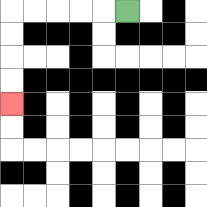{'start': '[5, 0]', 'end': '[0, 4]', 'path_directions': 'L,L,L,L,L,D,D,D,D', 'path_coordinates': '[[5, 0], [4, 0], [3, 0], [2, 0], [1, 0], [0, 0], [0, 1], [0, 2], [0, 3], [0, 4]]'}